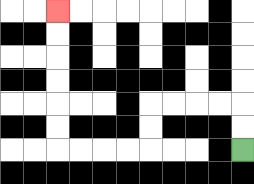{'start': '[10, 6]', 'end': '[2, 0]', 'path_directions': 'U,U,L,L,L,L,D,D,L,L,L,L,U,U,U,U,U,U', 'path_coordinates': '[[10, 6], [10, 5], [10, 4], [9, 4], [8, 4], [7, 4], [6, 4], [6, 5], [6, 6], [5, 6], [4, 6], [3, 6], [2, 6], [2, 5], [2, 4], [2, 3], [2, 2], [2, 1], [2, 0]]'}